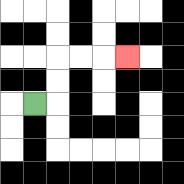{'start': '[1, 4]', 'end': '[5, 2]', 'path_directions': 'R,U,U,R,R,R', 'path_coordinates': '[[1, 4], [2, 4], [2, 3], [2, 2], [3, 2], [4, 2], [5, 2]]'}